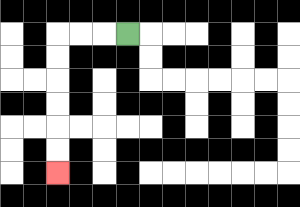{'start': '[5, 1]', 'end': '[2, 7]', 'path_directions': 'L,L,L,D,D,D,D,D,D', 'path_coordinates': '[[5, 1], [4, 1], [3, 1], [2, 1], [2, 2], [2, 3], [2, 4], [2, 5], [2, 6], [2, 7]]'}